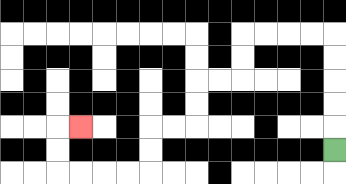{'start': '[14, 6]', 'end': '[3, 5]', 'path_directions': 'U,U,U,U,U,L,L,L,L,D,D,L,L,D,D,L,L,D,D,L,L,L,L,U,U,R', 'path_coordinates': '[[14, 6], [14, 5], [14, 4], [14, 3], [14, 2], [14, 1], [13, 1], [12, 1], [11, 1], [10, 1], [10, 2], [10, 3], [9, 3], [8, 3], [8, 4], [8, 5], [7, 5], [6, 5], [6, 6], [6, 7], [5, 7], [4, 7], [3, 7], [2, 7], [2, 6], [2, 5], [3, 5]]'}